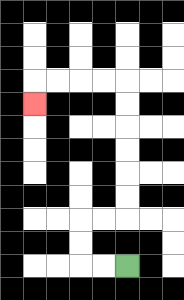{'start': '[5, 11]', 'end': '[1, 4]', 'path_directions': 'L,L,U,U,R,R,U,U,U,U,U,U,L,L,L,L,D', 'path_coordinates': '[[5, 11], [4, 11], [3, 11], [3, 10], [3, 9], [4, 9], [5, 9], [5, 8], [5, 7], [5, 6], [5, 5], [5, 4], [5, 3], [4, 3], [3, 3], [2, 3], [1, 3], [1, 4]]'}